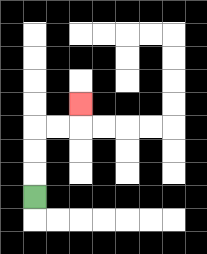{'start': '[1, 8]', 'end': '[3, 4]', 'path_directions': 'U,U,U,R,R,U', 'path_coordinates': '[[1, 8], [1, 7], [1, 6], [1, 5], [2, 5], [3, 5], [3, 4]]'}